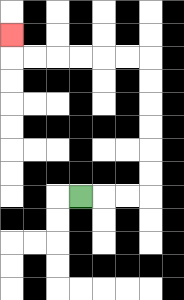{'start': '[3, 8]', 'end': '[0, 1]', 'path_directions': 'R,R,R,U,U,U,U,U,U,L,L,L,L,L,L,U', 'path_coordinates': '[[3, 8], [4, 8], [5, 8], [6, 8], [6, 7], [6, 6], [6, 5], [6, 4], [6, 3], [6, 2], [5, 2], [4, 2], [3, 2], [2, 2], [1, 2], [0, 2], [0, 1]]'}